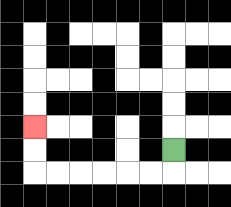{'start': '[7, 6]', 'end': '[1, 5]', 'path_directions': 'D,L,L,L,L,L,L,U,U', 'path_coordinates': '[[7, 6], [7, 7], [6, 7], [5, 7], [4, 7], [3, 7], [2, 7], [1, 7], [1, 6], [1, 5]]'}